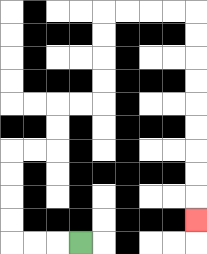{'start': '[3, 10]', 'end': '[8, 9]', 'path_directions': 'L,L,L,U,U,U,U,R,R,U,U,R,R,U,U,U,U,R,R,R,R,D,D,D,D,D,D,D,D,D', 'path_coordinates': '[[3, 10], [2, 10], [1, 10], [0, 10], [0, 9], [0, 8], [0, 7], [0, 6], [1, 6], [2, 6], [2, 5], [2, 4], [3, 4], [4, 4], [4, 3], [4, 2], [4, 1], [4, 0], [5, 0], [6, 0], [7, 0], [8, 0], [8, 1], [8, 2], [8, 3], [8, 4], [8, 5], [8, 6], [8, 7], [8, 8], [8, 9]]'}